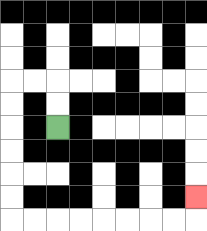{'start': '[2, 5]', 'end': '[8, 8]', 'path_directions': 'U,U,L,L,D,D,D,D,D,D,R,R,R,R,R,R,R,R,U', 'path_coordinates': '[[2, 5], [2, 4], [2, 3], [1, 3], [0, 3], [0, 4], [0, 5], [0, 6], [0, 7], [0, 8], [0, 9], [1, 9], [2, 9], [3, 9], [4, 9], [5, 9], [6, 9], [7, 9], [8, 9], [8, 8]]'}